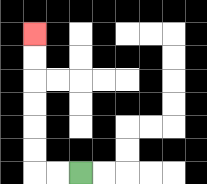{'start': '[3, 7]', 'end': '[1, 1]', 'path_directions': 'L,L,U,U,U,U,U,U', 'path_coordinates': '[[3, 7], [2, 7], [1, 7], [1, 6], [1, 5], [1, 4], [1, 3], [1, 2], [1, 1]]'}